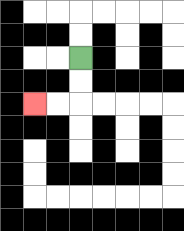{'start': '[3, 2]', 'end': '[1, 4]', 'path_directions': 'D,D,L,L', 'path_coordinates': '[[3, 2], [3, 3], [3, 4], [2, 4], [1, 4]]'}